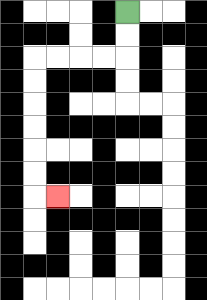{'start': '[5, 0]', 'end': '[2, 8]', 'path_directions': 'D,D,L,L,L,L,D,D,D,D,D,D,R', 'path_coordinates': '[[5, 0], [5, 1], [5, 2], [4, 2], [3, 2], [2, 2], [1, 2], [1, 3], [1, 4], [1, 5], [1, 6], [1, 7], [1, 8], [2, 8]]'}